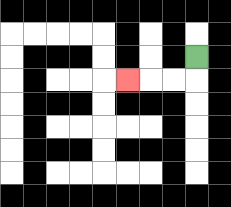{'start': '[8, 2]', 'end': '[5, 3]', 'path_directions': 'D,L,L,L', 'path_coordinates': '[[8, 2], [8, 3], [7, 3], [6, 3], [5, 3]]'}